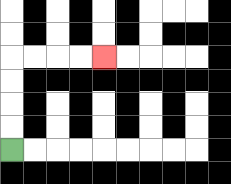{'start': '[0, 6]', 'end': '[4, 2]', 'path_directions': 'U,U,U,U,R,R,R,R', 'path_coordinates': '[[0, 6], [0, 5], [0, 4], [0, 3], [0, 2], [1, 2], [2, 2], [3, 2], [4, 2]]'}